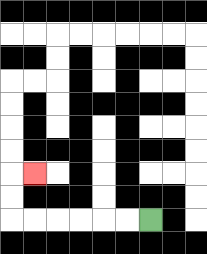{'start': '[6, 9]', 'end': '[1, 7]', 'path_directions': 'L,L,L,L,L,L,U,U,R', 'path_coordinates': '[[6, 9], [5, 9], [4, 9], [3, 9], [2, 9], [1, 9], [0, 9], [0, 8], [0, 7], [1, 7]]'}